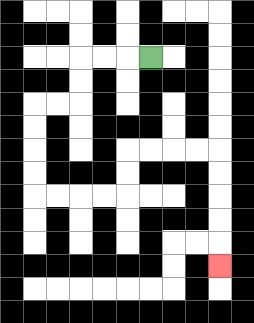{'start': '[6, 2]', 'end': '[9, 11]', 'path_directions': 'L,L,L,D,D,L,L,D,D,D,D,R,R,R,R,U,U,R,R,R,R,D,D,D,D,D', 'path_coordinates': '[[6, 2], [5, 2], [4, 2], [3, 2], [3, 3], [3, 4], [2, 4], [1, 4], [1, 5], [1, 6], [1, 7], [1, 8], [2, 8], [3, 8], [4, 8], [5, 8], [5, 7], [5, 6], [6, 6], [7, 6], [8, 6], [9, 6], [9, 7], [9, 8], [9, 9], [9, 10], [9, 11]]'}